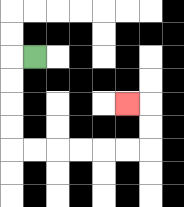{'start': '[1, 2]', 'end': '[5, 4]', 'path_directions': 'L,D,D,D,D,R,R,R,R,R,R,U,U,L', 'path_coordinates': '[[1, 2], [0, 2], [0, 3], [0, 4], [0, 5], [0, 6], [1, 6], [2, 6], [3, 6], [4, 6], [5, 6], [6, 6], [6, 5], [6, 4], [5, 4]]'}